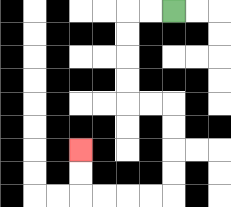{'start': '[7, 0]', 'end': '[3, 6]', 'path_directions': 'L,L,D,D,D,D,R,R,D,D,D,D,L,L,L,L,U,U', 'path_coordinates': '[[7, 0], [6, 0], [5, 0], [5, 1], [5, 2], [5, 3], [5, 4], [6, 4], [7, 4], [7, 5], [7, 6], [7, 7], [7, 8], [6, 8], [5, 8], [4, 8], [3, 8], [3, 7], [3, 6]]'}